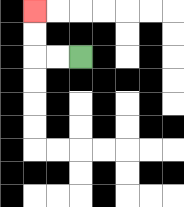{'start': '[3, 2]', 'end': '[1, 0]', 'path_directions': 'L,L,U,U', 'path_coordinates': '[[3, 2], [2, 2], [1, 2], [1, 1], [1, 0]]'}